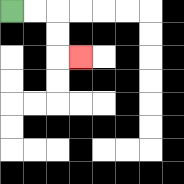{'start': '[0, 0]', 'end': '[3, 2]', 'path_directions': 'R,R,D,D,R', 'path_coordinates': '[[0, 0], [1, 0], [2, 0], [2, 1], [2, 2], [3, 2]]'}